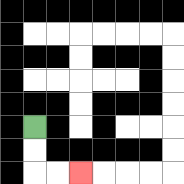{'start': '[1, 5]', 'end': '[3, 7]', 'path_directions': 'D,D,R,R', 'path_coordinates': '[[1, 5], [1, 6], [1, 7], [2, 7], [3, 7]]'}